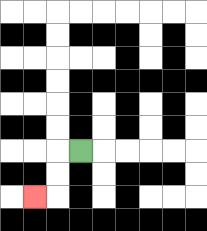{'start': '[3, 6]', 'end': '[1, 8]', 'path_directions': 'L,D,D,L', 'path_coordinates': '[[3, 6], [2, 6], [2, 7], [2, 8], [1, 8]]'}